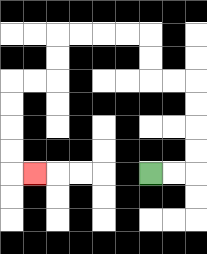{'start': '[6, 7]', 'end': '[1, 7]', 'path_directions': 'R,R,U,U,U,U,L,L,U,U,L,L,L,L,D,D,L,L,D,D,D,D,R', 'path_coordinates': '[[6, 7], [7, 7], [8, 7], [8, 6], [8, 5], [8, 4], [8, 3], [7, 3], [6, 3], [6, 2], [6, 1], [5, 1], [4, 1], [3, 1], [2, 1], [2, 2], [2, 3], [1, 3], [0, 3], [0, 4], [0, 5], [0, 6], [0, 7], [1, 7]]'}